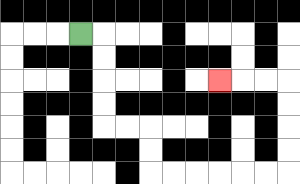{'start': '[3, 1]', 'end': '[9, 3]', 'path_directions': 'R,D,D,D,D,R,R,D,D,R,R,R,R,R,R,U,U,U,U,L,L,L', 'path_coordinates': '[[3, 1], [4, 1], [4, 2], [4, 3], [4, 4], [4, 5], [5, 5], [6, 5], [6, 6], [6, 7], [7, 7], [8, 7], [9, 7], [10, 7], [11, 7], [12, 7], [12, 6], [12, 5], [12, 4], [12, 3], [11, 3], [10, 3], [9, 3]]'}